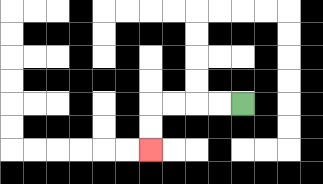{'start': '[10, 4]', 'end': '[6, 6]', 'path_directions': 'L,L,L,L,D,D', 'path_coordinates': '[[10, 4], [9, 4], [8, 4], [7, 4], [6, 4], [6, 5], [6, 6]]'}